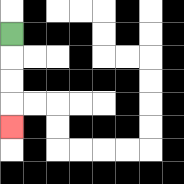{'start': '[0, 1]', 'end': '[0, 5]', 'path_directions': 'D,D,D,D', 'path_coordinates': '[[0, 1], [0, 2], [0, 3], [0, 4], [0, 5]]'}